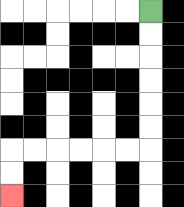{'start': '[6, 0]', 'end': '[0, 8]', 'path_directions': 'D,D,D,D,D,D,L,L,L,L,L,L,D,D', 'path_coordinates': '[[6, 0], [6, 1], [6, 2], [6, 3], [6, 4], [6, 5], [6, 6], [5, 6], [4, 6], [3, 6], [2, 6], [1, 6], [0, 6], [0, 7], [0, 8]]'}